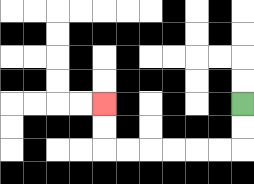{'start': '[10, 4]', 'end': '[4, 4]', 'path_directions': 'D,D,L,L,L,L,L,L,U,U', 'path_coordinates': '[[10, 4], [10, 5], [10, 6], [9, 6], [8, 6], [7, 6], [6, 6], [5, 6], [4, 6], [4, 5], [4, 4]]'}